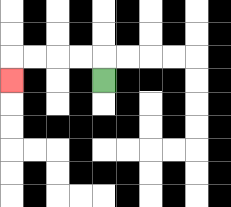{'start': '[4, 3]', 'end': '[0, 3]', 'path_directions': 'U,L,L,L,L,D', 'path_coordinates': '[[4, 3], [4, 2], [3, 2], [2, 2], [1, 2], [0, 2], [0, 3]]'}